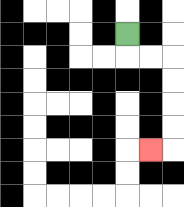{'start': '[5, 1]', 'end': '[6, 6]', 'path_directions': 'D,R,R,D,D,D,D,L', 'path_coordinates': '[[5, 1], [5, 2], [6, 2], [7, 2], [7, 3], [7, 4], [7, 5], [7, 6], [6, 6]]'}